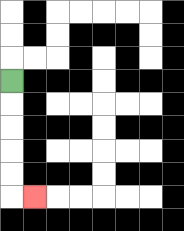{'start': '[0, 3]', 'end': '[1, 8]', 'path_directions': 'D,D,D,D,D,R', 'path_coordinates': '[[0, 3], [0, 4], [0, 5], [0, 6], [0, 7], [0, 8], [1, 8]]'}